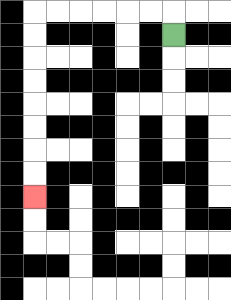{'start': '[7, 1]', 'end': '[1, 8]', 'path_directions': 'U,L,L,L,L,L,L,D,D,D,D,D,D,D,D', 'path_coordinates': '[[7, 1], [7, 0], [6, 0], [5, 0], [4, 0], [3, 0], [2, 0], [1, 0], [1, 1], [1, 2], [1, 3], [1, 4], [1, 5], [1, 6], [1, 7], [1, 8]]'}